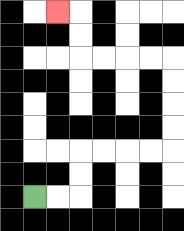{'start': '[1, 8]', 'end': '[2, 0]', 'path_directions': 'R,R,U,U,R,R,R,R,U,U,U,U,L,L,L,L,U,U,L', 'path_coordinates': '[[1, 8], [2, 8], [3, 8], [3, 7], [3, 6], [4, 6], [5, 6], [6, 6], [7, 6], [7, 5], [7, 4], [7, 3], [7, 2], [6, 2], [5, 2], [4, 2], [3, 2], [3, 1], [3, 0], [2, 0]]'}